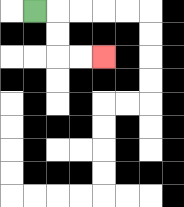{'start': '[1, 0]', 'end': '[4, 2]', 'path_directions': 'R,D,D,R,R', 'path_coordinates': '[[1, 0], [2, 0], [2, 1], [2, 2], [3, 2], [4, 2]]'}